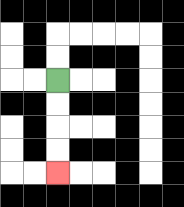{'start': '[2, 3]', 'end': '[2, 7]', 'path_directions': 'D,D,D,D', 'path_coordinates': '[[2, 3], [2, 4], [2, 5], [2, 6], [2, 7]]'}